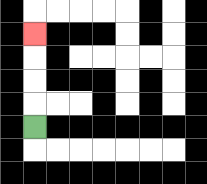{'start': '[1, 5]', 'end': '[1, 1]', 'path_directions': 'U,U,U,U', 'path_coordinates': '[[1, 5], [1, 4], [1, 3], [1, 2], [1, 1]]'}